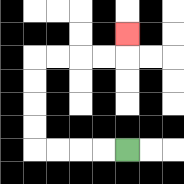{'start': '[5, 6]', 'end': '[5, 1]', 'path_directions': 'L,L,L,L,U,U,U,U,R,R,R,R,U', 'path_coordinates': '[[5, 6], [4, 6], [3, 6], [2, 6], [1, 6], [1, 5], [1, 4], [1, 3], [1, 2], [2, 2], [3, 2], [4, 2], [5, 2], [5, 1]]'}